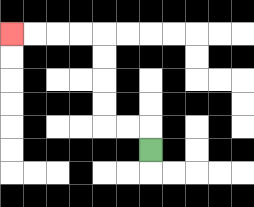{'start': '[6, 6]', 'end': '[0, 1]', 'path_directions': 'U,L,L,U,U,U,U,L,L,L,L', 'path_coordinates': '[[6, 6], [6, 5], [5, 5], [4, 5], [4, 4], [4, 3], [4, 2], [4, 1], [3, 1], [2, 1], [1, 1], [0, 1]]'}